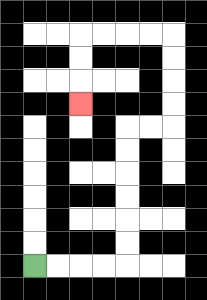{'start': '[1, 11]', 'end': '[3, 4]', 'path_directions': 'R,R,R,R,U,U,U,U,U,U,R,R,U,U,U,U,L,L,L,L,D,D,D', 'path_coordinates': '[[1, 11], [2, 11], [3, 11], [4, 11], [5, 11], [5, 10], [5, 9], [5, 8], [5, 7], [5, 6], [5, 5], [6, 5], [7, 5], [7, 4], [7, 3], [7, 2], [7, 1], [6, 1], [5, 1], [4, 1], [3, 1], [3, 2], [3, 3], [3, 4]]'}